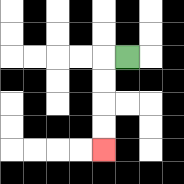{'start': '[5, 2]', 'end': '[4, 6]', 'path_directions': 'L,D,D,D,D', 'path_coordinates': '[[5, 2], [4, 2], [4, 3], [4, 4], [4, 5], [4, 6]]'}